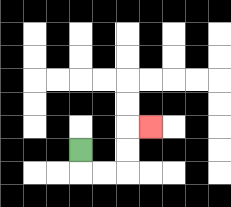{'start': '[3, 6]', 'end': '[6, 5]', 'path_directions': 'D,R,R,U,U,R', 'path_coordinates': '[[3, 6], [3, 7], [4, 7], [5, 7], [5, 6], [5, 5], [6, 5]]'}